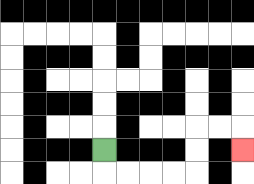{'start': '[4, 6]', 'end': '[10, 6]', 'path_directions': 'D,R,R,R,R,U,U,R,R,D', 'path_coordinates': '[[4, 6], [4, 7], [5, 7], [6, 7], [7, 7], [8, 7], [8, 6], [8, 5], [9, 5], [10, 5], [10, 6]]'}